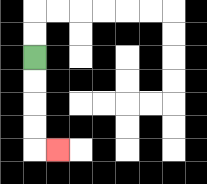{'start': '[1, 2]', 'end': '[2, 6]', 'path_directions': 'D,D,D,D,R', 'path_coordinates': '[[1, 2], [1, 3], [1, 4], [1, 5], [1, 6], [2, 6]]'}